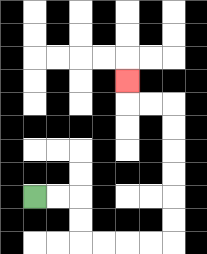{'start': '[1, 8]', 'end': '[5, 3]', 'path_directions': 'R,R,D,D,R,R,R,R,U,U,U,U,U,U,L,L,U', 'path_coordinates': '[[1, 8], [2, 8], [3, 8], [3, 9], [3, 10], [4, 10], [5, 10], [6, 10], [7, 10], [7, 9], [7, 8], [7, 7], [7, 6], [7, 5], [7, 4], [6, 4], [5, 4], [5, 3]]'}